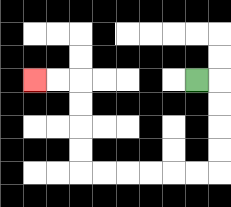{'start': '[8, 3]', 'end': '[1, 3]', 'path_directions': 'R,D,D,D,D,L,L,L,L,L,L,U,U,U,U,L,L', 'path_coordinates': '[[8, 3], [9, 3], [9, 4], [9, 5], [9, 6], [9, 7], [8, 7], [7, 7], [6, 7], [5, 7], [4, 7], [3, 7], [3, 6], [3, 5], [3, 4], [3, 3], [2, 3], [1, 3]]'}